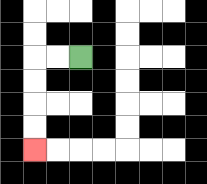{'start': '[3, 2]', 'end': '[1, 6]', 'path_directions': 'L,L,D,D,D,D', 'path_coordinates': '[[3, 2], [2, 2], [1, 2], [1, 3], [1, 4], [1, 5], [1, 6]]'}